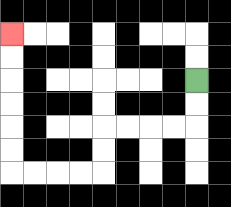{'start': '[8, 3]', 'end': '[0, 1]', 'path_directions': 'D,D,L,L,L,L,D,D,L,L,L,L,U,U,U,U,U,U', 'path_coordinates': '[[8, 3], [8, 4], [8, 5], [7, 5], [6, 5], [5, 5], [4, 5], [4, 6], [4, 7], [3, 7], [2, 7], [1, 7], [0, 7], [0, 6], [0, 5], [0, 4], [0, 3], [0, 2], [0, 1]]'}